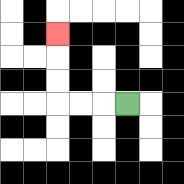{'start': '[5, 4]', 'end': '[2, 1]', 'path_directions': 'L,L,L,U,U,U', 'path_coordinates': '[[5, 4], [4, 4], [3, 4], [2, 4], [2, 3], [2, 2], [2, 1]]'}